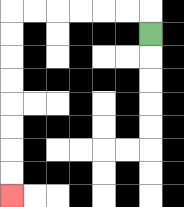{'start': '[6, 1]', 'end': '[0, 8]', 'path_directions': 'U,L,L,L,L,L,L,D,D,D,D,D,D,D,D', 'path_coordinates': '[[6, 1], [6, 0], [5, 0], [4, 0], [3, 0], [2, 0], [1, 0], [0, 0], [0, 1], [0, 2], [0, 3], [0, 4], [0, 5], [0, 6], [0, 7], [0, 8]]'}